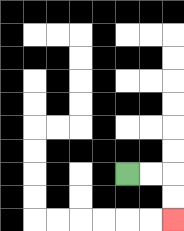{'start': '[5, 7]', 'end': '[7, 9]', 'path_directions': 'R,R,D,D', 'path_coordinates': '[[5, 7], [6, 7], [7, 7], [7, 8], [7, 9]]'}